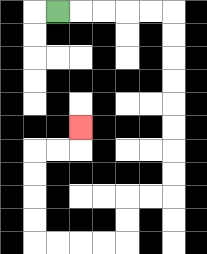{'start': '[2, 0]', 'end': '[3, 5]', 'path_directions': 'R,R,R,R,R,D,D,D,D,D,D,D,D,L,L,D,D,L,L,L,L,U,U,U,U,R,R,U', 'path_coordinates': '[[2, 0], [3, 0], [4, 0], [5, 0], [6, 0], [7, 0], [7, 1], [7, 2], [7, 3], [7, 4], [7, 5], [7, 6], [7, 7], [7, 8], [6, 8], [5, 8], [5, 9], [5, 10], [4, 10], [3, 10], [2, 10], [1, 10], [1, 9], [1, 8], [1, 7], [1, 6], [2, 6], [3, 6], [3, 5]]'}